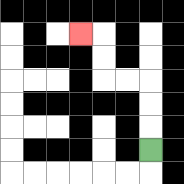{'start': '[6, 6]', 'end': '[3, 1]', 'path_directions': 'U,U,U,L,L,U,U,L', 'path_coordinates': '[[6, 6], [6, 5], [6, 4], [6, 3], [5, 3], [4, 3], [4, 2], [4, 1], [3, 1]]'}